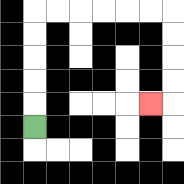{'start': '[1, 5]', 'end': '[6, 4]', 'path_directions': 'U,U,U,U,U,R,R,R,R,R,R,D,D,D,D,L', 'path_coordinates': '[[1, 5], [1, 4], [1, 3], [1, 2], [1, 1], [1, 0], [2, 0], [3, 0], [4, 0], [5, 0], [6, 0], [7, 0], [7, 1], [7, 2], [7, 3], [7, 4], [6, 4]]'}